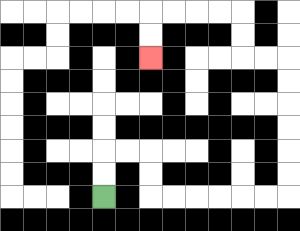{'start': '[4, 8]', 'end': '[6, 2]', 'path_directions': 'U,U,R,R,D,D,R,R,R,R,R,R,U,U,U,U,U,U,L,L,U,U,L,L,L,L,D,D', 'path_coordinates': '[[4, 8], [4, 7], [4, 6], [5, 6], [6, 6], [6, 7], [6, 8], [7, 8], [8, 8], [9, 8], [10, 8], [11, 8], [12, 8], [12, 7], [12, 6], [12, 5], [12, 4], [12, 3], [12, 2], [11, 2], [10, 2], [10, 1], [10, 0], [9, 0], [8, 0], [7, 0], [6, 0], [6, 1], [6, 2]]'}